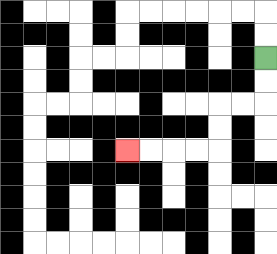{'start': '[11, 2]', 'end': '[5, 6]', 'path_directions': 'D,D,L,L,D,D,L,L,L,L', 'path_coordinates': '[[11, 2], [11, 3], [11, 4], [10, 4], [9, 4], [9, 5], [9, 6], [8, 6], [7, 6], [6, 6], [5, 6]]'}